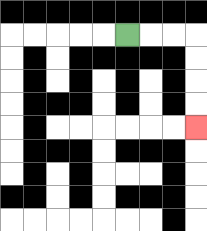{'start': '[5, 1]', 'end': '[8, 5]', 'path_directions': 'R,R,R,D,D,D,D', 'path_coordinates': '[[5, 1], [6, 1], [7, 1], [8, 1], [8, 2], [8, 3], [8, 4], [8, 5]]'}